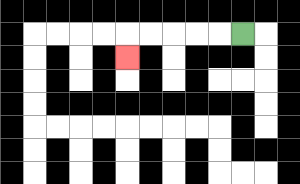{'start': '[10, 1]', 'end': '[5, 2]', 'path_directions': 'L,L,L,L,L,D', 'path_coordinates': '[[10, 1], [9, 1], [8, 1], [7, 1], [6, 1], [5, 1], [5, 2]]'}